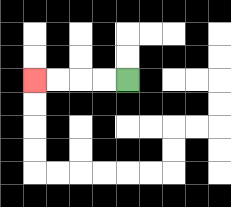{'start': '[5, 3]', 'end': '[1, 3]', 'path_directions': 'L,L,L,L', 'path_coordinates': '[[5, 3], [4, 3], [3, 3], [2, 3], [1, 3]]'}